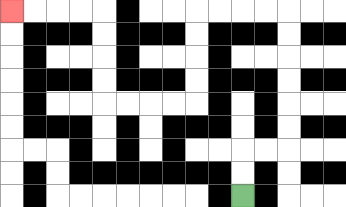{'start': '[10, 8]', 'end': '[0, 0]', 'path_directions': 'U,U,R,R,U,U,U,U,U,U,L,L,L,L,D,D,D,D,L,L,L,L,U,U,U,U,L,L,L,L', 'path_coordinates': '[[10, 8], [10, 7], [10, 6], [11, 6], [12, 6], [12, 5], [12, 4], [12, 3], [12, 2], [12, 1], [12, 0], [11, 0], [10, 0], [9, 0], [8, 0], [8, 1], [8, 2], [8, 3], [8, 4], [7, 4], [6, 4], [5, 4], [4, 4], [4, 3], [4, 2], [4, 1], [4, 0], [3, 0], [2, 0], [1, 0], [0, 0]]'}